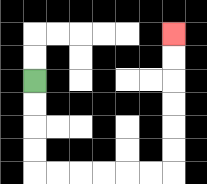{'start': '[1, 3]', 'end': '[7, 1]', 'path_directions': 'D,D,D,D,R,R,R,R,R,R,U,U,U,U,U,U', 'path_coordinates': '[[1, 3], [1, 4], [1, 5], [1, 6], [1, 7], [2, 7], [3, 7], [4, 7], [5, 7], [6, 7], [7, 7], [7, 6], [7, 5], [7, 4], [7, 3], [7, 2], [7, 1]]'}